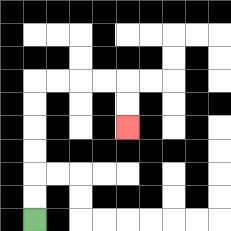{'start': '[1, 9]', 'end': '[5, 5]', 'path_directions': 'U,U,U,U,U,U,R,R,R,R,D,D', 'path_coordinates': '[[1, 9], [1, 8], [1, 7], [1, 6], [1, 5], [1, 4], [1, 3], [2, 3], [3, 3], [4, 3], [5, 3], [5, 4], [5, 5]]'}